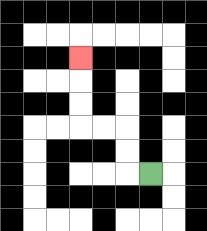{'start': '[6, 7]', 'end': '[3, 2]', 'path_directions': 'L,U,U,L,L,U,U,U', 'path_coordinates': '[[6, 7], [5, 7], [5, 6], [5, 5], [4, 5], [3, 5], [3, 4], [3, 3], [3, 2]]'}